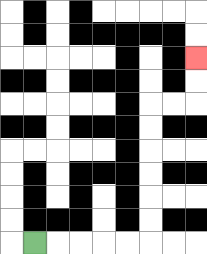{'start': '[1, 10]', 'end': '[8, 2]', 'path_directions': 'R,R,R,R,R,U,U,U,U,U,U,R,R,U,U', 'path_coordinates': '[[1, 10], [2, 10], [3, 10], [4, 10], [5, 10], [6, 10], [6, 9], [6, 8], [6, 7], [6, 6], [6, 5], [6, 4], [7, 4], [8, 4], [8, 3], [8, 2]]'}